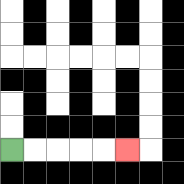{'start': '[0, 6]', 'end': '[5, 6]', 'path_directions': 'R,R,R,R,R', 'path_coordinates': '[[0, 6], [1, 6], [2, 6], [3, 6], [4, 6], [5, 6]]'}